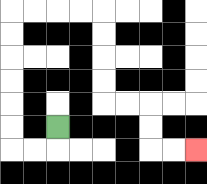{'start': '[2, 5]', 'end': '[8, 6]', 'path_directions': 'D,L,L,U,U,U,U,U,U,R,R,R,R,D,D,D,D,R,R,D,D,R,R', 'path_coordinates': '[[2, 5], [2, 6], [1, 6], [0, 6], [0, 5], [0, 4], [0, 3], [0, 2], [0, 1], [0, 0], [1, 0], [2, 0], [3, 0], [4, 0], [4, 1], [4, 2], [4, 3], [4, 4], [5, 4], [6, 4], [6, 5], [6, 6], [7, 6], [8, 6]]'}